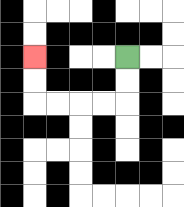{'start': '[5, 2]', 'end': '[1, 2]', 'path_directions': 'D,D,L,L,L,L,U,U', 'path_coordinates': '[[5, 2], [5, 3], [5, 4], [4, 4], [3, 4], [2, 4], [1, 4], [1, 3], [1, 2]]'}